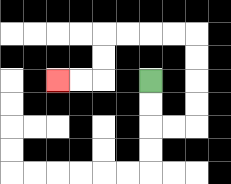{'start': '[6, 3]', 'end': '[2, 3]', 'path_directions': 'D,D,R,R,U,U,U,U,L,L,L,L,D,D,L,L', 'path_coordinates': '[[6, 3], [6, 4], [6, 5], [7, 5], [8, 5], [8, 4], [8, 3], [8, 2], [8, 1], [7, 1], [6, 1], [5, 1], [4, 1], [4, 2], [4, 3], [3, 3], [2, 3]]'}